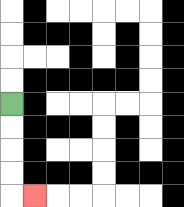{'start': '[0, 4]', 'end': '[1, 8]', 'path_directions': 'D,D,D,D,R', 'path_coordinates': '[[0, 4], [0, 5], [0, 6], [0, 7], [0, 8], [1, 8]]'}